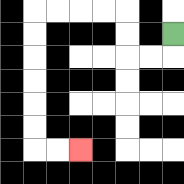{'start': '[7, 1]', 'end': '[3, 6]', 'path_directions': 'D,L,L,U,U,L,L,L,L,D,D,D,D,D,D,R,R', 'path_coordinates': '[[7, 1], [7, 2], [6, 2], [5, 2], [5, 1], [5, 0], [4, 0], [3, 0], [2, 0], [1, 0], [1, 1], [1, 2], [1, 3], [1, 4], [1, 5], [1, 6], [2, 6], [3, 6]]'}